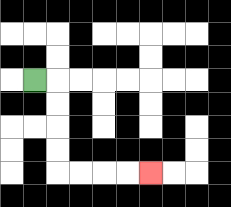{'start': '[1, 3]', 'end': '[6, 7]', 'path_directions': 'R,D,D,D,D,R,R,R,R', 'path_coordinates': '[[1, 3], [2, 3], [2, 4], [2, 5], [2, 6], [2, 7], [3, 7], [4, 7], [5, 7], [6, 7]]'}